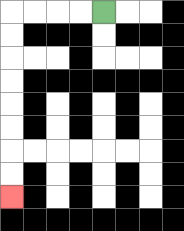{'start': '[4, 0]', 'end': '[0, 8]', 'path_directions': 'L,L,L,L,D,D,D,D,D,D,D,D', 'path_coordinates': '[[4, 0], [3, 0], [2, 0], [1, 0], [0, 0], [0, 1], [0, 2], [0, 3], [0, 4], [0, 5], [0, 6], [0, 7], [0, 8]]'}